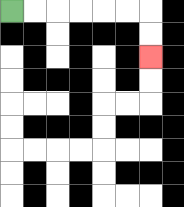{'start': '[0, 0]', 'end': '[6, 2]', 'path_directions': 'R,R,R,R,R,R,D,D', 'path_coordinates': '[[0, 0], [1, 0], [2, 0], [3, 0], [4, 0], [5, 0], [6, 0], [6, 1], [6, 2]]'}